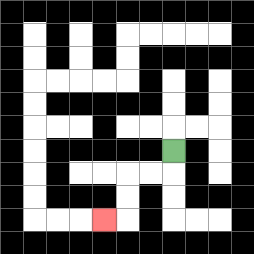{'start': '[7, 6]', 'end': '[4, 9]', 'path_directions': 'D,L,L,D,D,L', 'path_coordinates': '[[7, 6], [7, 7], [6, 7], [5, 7], [5, 8], [5, 9], [4, 9]]'}